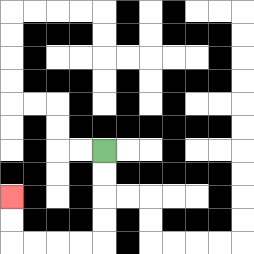{'start': '[4, 6]', 'end': '[0, 8]', 'path_directions': 'D,D,D,D,L,L,L,L,U,U', 'path_coordinates': '[[4, 6], [4, 7], [4, 8], [4, 9], [4, 10], [3, 10], [2, 10], [1, 10], [0, 10], [0, 9], [0, 8]]'}